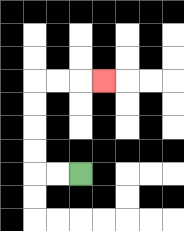{'start': '[3, 7]', 'end': '[4, 3]', 'path_directions': 'L,L,U,U,U,U,R,R,R', 'path_coordinates': '[[3, 7], [2, 7], [1, 7], [1, 6], [1, 5], [1, 4], [1, 3], [2, 3], [3, 3], [4, 3]]'}